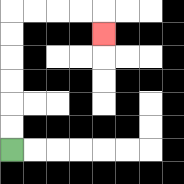{'start': '[0, 6]', 'end': '[4, 1]', 'path_directions': 'U,U,U,U,U,U,R,R,R,R,D', 'path_coordinates': '[[0, 6], [0, 5], [0, 4], [0, 3], [0, 2], [0, 1], [0, 0], [1, 0], [2, 0], [3, 0], [4, 0], [4, 1]]'}